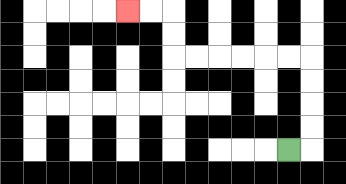{'start': '[12, 6]', 'end': '[5, 0]', 'path_directions': 'R,U,U,U,U,L,L,L,L,L,L,U,U,L,L', 'path_coordinates': '[[12, 6], [13, 6], [13, 5], [13, 4], [13, 3], [13, 2], [12, 2], [11, 2], [10, 2], [9, 2], [8, 2], [7, 2], [7, 1], [7, 0], [6, 0], [5, 0]]'}